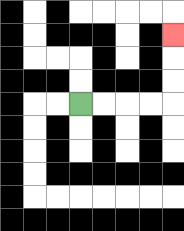{'start': '[3, 4]', 'end': '[7, 1]', 'path_directions': 'R,R,R,R,U,U,U', 'path_coordinates': '[[3, 4], [4, 4], [5, 4], [6, 4], [7, 4], [7, 3], [7, 2], [7, 1]]'}